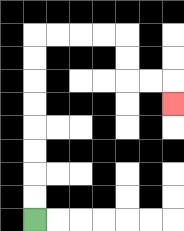{'start': '[1, 9]', 'end': '[7, 4]', 'path_directions': 'U,U,U,U,U,U,U,U,R,R,R,R,D,D,R,R,D', 'path_coordinates': '[[1, 9], [1, 8], [1, 7], [1, 6], [1, 5], [1, 4], [1, 3], [1, 2], [1, 1], [2, 1], [3, 1], [4, 1], [5, 1], [5, 2], [5, 3], [6, 3], [7, 3], [7, 4]]'}